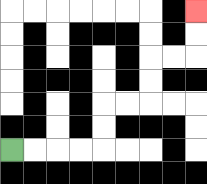{'start': '[0, 6]', 'end': '[8, 0]', 'path_directions': 'R,R,R,R,U,U,R,R,U,U,R,R,U,U', 'path_coordinates': '[[0, 6], [1, 6], [2, 6], [3, 6], [4, 6], [4, 5], [4, 4], [5, 4], [6, 4], [6, 3], [6, 2], [7, 2], [8, 2], [8, 1], [8, 0]]'}